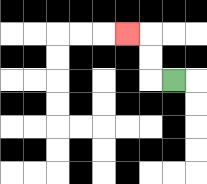{'start': '[7, 3]', 'end': '[5, 1]', 'path_directions': 'L,U,U,L', 'path_coordinates': '[[7, 3], [6, 3], [6, 2], [6, 1], [5, 1]]'}